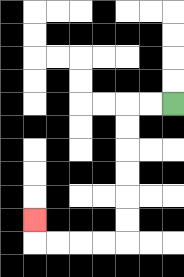{'start': '[7, 4]', 'end': '[1, 9]', 'path_directions': 'L,L,D,D,D,D,D,D,L,L,L,L,U', 'path_coordinates': '[[7, 4], [6, 4], [5, 4], [5, 5], [5, 6], [5, 7], [5, 8], [5, 9], [5, 10], [4, 10], [3, 10], [2, 10], [1, 10], [1, 9]]'}